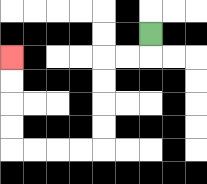{'start': '[6, 1]', 'end': '[0, 2]', 'path_directions': 'D,L,L,D,D,D,D,L,L,L,L,U,U,U,U', 'path_coordinates': '[[6, 1], [6, 2], [5, 2], [4, 2], [4, 3], [4, 4], [4, 5], [4, 6], [3, 6], [2, 6], [1, 6], [0, 6], [0, 5], [0, 4], [0, 3], [0, 2]]'}